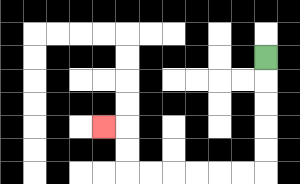{'start': '[11, 2]', 'end': '[4, 5]', 'path_directions': 'D,D,D,D,D,L,L,L,L,L,L,U,U,L', 'path_coordinates': '[[11, 2], [11, 3], [11, 4], [11, 5], [11, 6], [11, 7], [10, 7], [9, 7], [8, 7], [7, 7], [6, 7], [5, 7], [5, 6], [5, 5], [4, 5]]'}